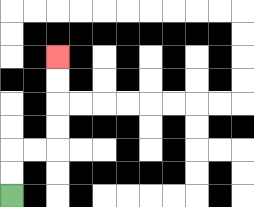{'start': '[0, 8]', 'end': '[2, 2]', 'path_directions': 'U,U,R,R,U,U,U,U', 'path_coordinates': '[[0, 8], [0, 7], [0, 6], [1, 6], [2, 6], [2, 5], [2, 4], [2, 3], [2, 2]]'}